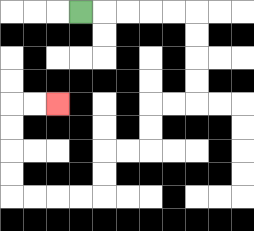{'start': '[3, 0]', 'end': '[2, 4]', 'path_directions': 'R,R,R,R,R,D,D,D,D,L,L,D,D,L,L,D,D,L,L,L,L,U,U,U,U,R,R', 'path_coordinates': '[[3, 0], [4, 0], [5, 0], [6, 0], [7, 0], [8, 0], [8, 1], [8, 2], [8, 3], [8, 4], [7, 4], [6, 4], [6, 5], [6, 6], [5, 6], [4, 6], [4, 7], [4, 8], [3, 8], [2, 8], [1, 8], [0, 8], [0, 7], [0, 6], [0, 5], [0, 4], [1, 4], [2, 4]]'}